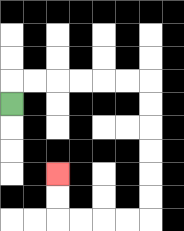{'start': '[0, 4]', 'end': '[2, 7]', 'path_directions': 'U,R,R,R,R,R,R,D,D,D,D,D,D,L,L,L,L,U,U', 'path_coordinates': '[[0, 4], [0, 3], [1, 3], [2, 3], [3, 3], [4, 3], [5, 3], [6, 3], [6, 4], [6, 5], [6, 6], [6, 7], [6, 8], [6, 9], [5, 9], [4, 9], [3, 9], [2, 9], [2, 8], [2, 7]]'}